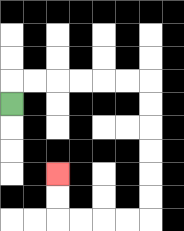{'start': '[0, 4]', 'end': '[2, 7]', 'path_directions': 'U,R,R,R,R,R,R,D,D,D,D,D,D,L,L,L,L,U,U', 'path_coordinates': '[[0, 4], [0, 3], [1, 3], [2, 3], [3, 3], [4, 3], [5, 3], [6, 3], [6, 4], [6, 5], [6, 6], [6, 7], [6, 8], [6, 9], [5, 9], [4, 9], [3, 9], [2, 9], [2, 8], [2, 7]]'}